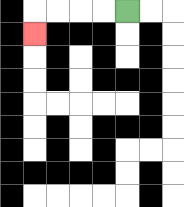{'start': '[5, 0]', 'end': '[1, 1]', 'path_directions': 'L,L,L,L,D', 'path_coordinates': '[[5, 0], [4, 0], [3, 0], [2, 0], [1, 0], [1, 1]]'}